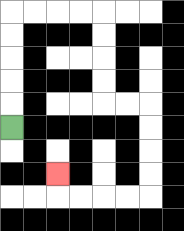{'start': '[0, 5]', 'end': '[2, 7]', 'path_directions': 'U,U,U,U,U,R,R,R,R,D,D,D,D,R,R,D,D,D,D,L,L,L,L,U', 'path_coordinates': '[[0, 5], [0, 4], [0, 3], [0, 2], [0, 1], [0, 0], [1, 0], [2, 0], [3, 0], [4, 0], [4, 1], [4, 2], [4, 3], [4, 4], [5, 4], [6, 4], [6, 5], [6, 6], [6, 7], [6, 8], [5, 8], [4, 8], [3, 8], [2, 8], [2, 7]]'}